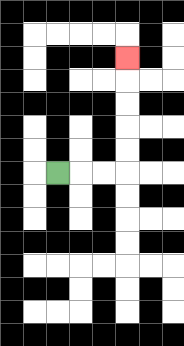{'start': '[2, 7]', 'end': '[5, 2]', 'path_directions': 'R,R,R,U,U,U,U,U', 'path_coordinates': '[[2, 7], [3, 7], [4, 7], [5, 7], [5, 6], [5, 5], [5, 4], [5, 3], [5, 2]]'}